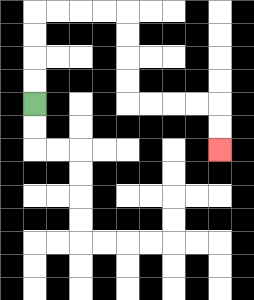{'start': '[1, 4]', 'end': '[9, 6]', 'path_directions': 'U,U,U,U,R,R,R,R,D,D,D,D,R,R,R,R,D,D', 'path_coordinates': '[[1, 4], [1, 3], [1, 2], [1, 1], [1, 0], [2, 0], [3, 0], [4, 0], [5, 0], [5, 1], [5, 2], [5, 3], [5, 4], [6, 4], [7, 4], [8, 4], [9, 4], [9, 5], [9, 6]]'}